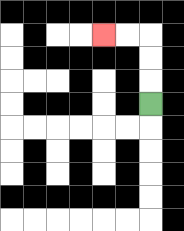{'start': '[6, 4]', 'end': '[4, 1]', 'path_directions': 'U,U,U,L,L', 'path_coordinates': '[[6, 4], [6, 3], [6, 2], [6, 1], [5, 1], [4, 1]]'}